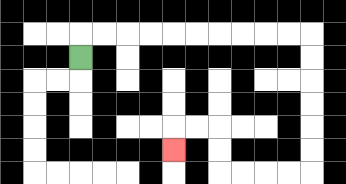{'start': '[3, 2]', 'end': '[7, 6]', 'path_directions': 'U,R,R,R,R,R,R,R,R,R,R,D,D,D,D,D,D,L,L,L,L,U,U,L,L,D', 'path_coordinates': '[[3, 2], [3, 1], [4, 1], [5, 1], [6, 1], [7, 1], [8, 1], [9, 1], [10, 1], [11, 1], [12, 1], [13, 1], [13, 2], [13, 3], [13, 4], [13, 5], [13, 6], [13, 7], [12, 7], [11, 7], [10, 7], [9, 7], [9, 6], [9, 5], [8, 5], [7, 5], [7, 6]]'}